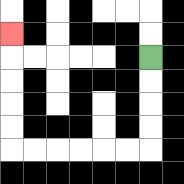{'start': '[6, 2]', 'end': '[0, 1]', 'path_directions': 'D,D,D,D,L,L,L,L,L,L,U,U,U,U,U', 'path_coordinates': '[[6, 2], [6, 3], [6, 4], [6, 5], [6, 6], [5, 6], [4, 6], [3, 6], [2, 6], [1, 6], [0, 6], [0, 5], [0, 4], [0, 3], [0, 2], [0, 1]]'}